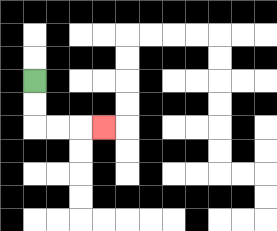{'start': '[1, 3]', 'end': '[4, 5]', 'path_directions': 'D,D,R,R,R', 'path_coordinates': '[[1, 3], [1, 4], [1, 5], [2, 5], [3, 5], [4, 5]]'}